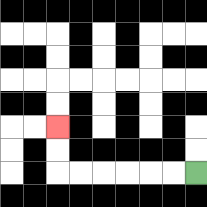{'start': '[8, 7]', 'end': '[2, 5]', 'path_directions': 'L,L,L,L,L,L,U,U', 'path_coordinates': '[[8, 7], [7, 7], [6, 7], [5, 7], [4, 7], [3, 7], [2, 7], [2, 6], [2, 5]]'}